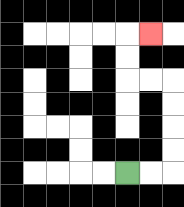{'start': '[5, 7]', 'end': '[6, 1]', 'path_directions': 'R,R,U,U,U,U,L,L,U,U,R', 'path_coordinates': '[[5, 7], [6, 7], [7, 7], [7, 6], [7, 5], [7, 4], [7, 3], [6, 3], [5, 3], [5, 2], [5, 1], [6, 1]]'}